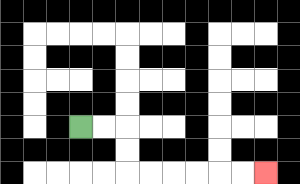{'start': '[3, 5]', 'end': '[11, 7]', 'path_directions': 'R,R,D,D,R,R,R,R,R,R', 'path_coordinates': '[[3, 5], [4, 5], [5, 5], [5, 6], [5, 7], [6, 7], [7, 7], [8, 7], [9, 7], [10, 7], [11, 7]]'}